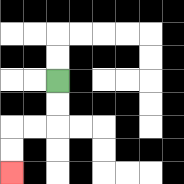{'start': '[2, 3]', 'end': '[0, 7]', 'path_directions': 'D,D,L,L,D,D', 'path_coordinates': '[[2, 3], [2, 4], [2, 5], [1, 5], [0, 5], [0, 6], [0, 7]]'}